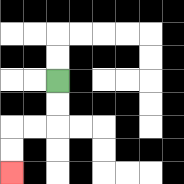{'start': '[2, 3]', 'end': '[0, 7]', 'path_directions': 'D,D,L,L,D,D', 'path_coordinates': '[[2, 3], [2, 4], [2, 5], [1, 5], [0, 5], [0, 6], [0, 7]]'}